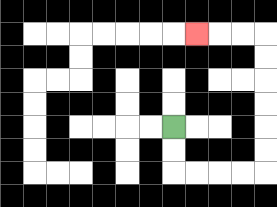{'start': '[7, 5]', 'end': '[8, 1]', 'path_directions': 'D,D,R,R,R,R,U,U,U,U,U,U,L,L,L', 'path_coordinates': '[[7, 5], [7, 6], [7, 7], [8, 7], [9, 7], [10, 7], [11, 7], [11, 6], [11, 5], [11, 4], [11, 3], [11, 2], [11, 1], [10, 1], [9, 1], [8, 1]]'}